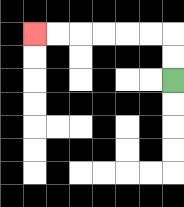{'start': '[7, 3]', 'end': '[1, 1]', 'path_directions': 'U,U,L,L,L,L,L,L', 'path_coordinates': '[[7, 3], [7, 2], [7, 1], [6, 1], [5, 1], [4, 1], [3, 1], [2, 1], [1, 1]]'}